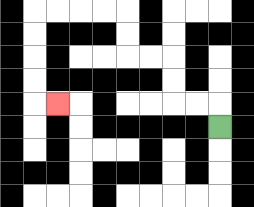{'start': '[9, 5]', 'end': '[2, 4]', 'path_directions': 'U,L,L,U,U,L,L,U,U,L,L,L,L,D,D,D,D,R', 'path_coordinates': '[[9, 5], [9, 4], [8, 4], [7, 4], [7, 3], [7, 2], [6, 2], [5, 2], [5, 1], [5, 0], [4, 0], [3, 0], [2, 0], [1, 0], [1, 1], [1, 2], [1, 3], [1, 4], [2, 4]]'}